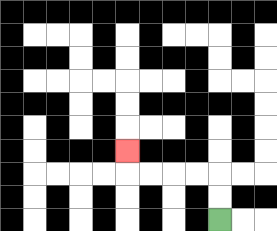{'start': '[9, 9]', 'end': '[5, 6]', 'path_directions': 'U,U,L,L,L,L,U', 'path_coordinates': '[[9, 9], [9, 8], [9, 7], [8, 7], [7, 7], [6, 7], [5, 7], [5, 6]]'}